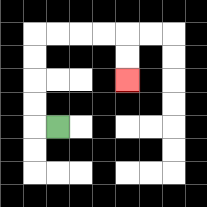{'start': '[2, 5]', 'end': '[5, 3]', 'path_directions': 'L,U,U,U,U,R,R,R,R,D,D', 'path_coordinates': '[[2, 5], [1, 5], [1, 4], [1, 3], [1, 2], [1, 1], [2, 1], [3, 1], [4, 1], [5, 1], [5, 2], [5, 3]]'}